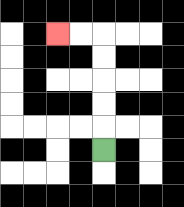{'start': '[4, 6]', 'end': '[2, 1]', 'path_directions': 'U,U,U,U,U,L,L', 'path_coordinates': '[[4, 6], [4, 5], [4, 4], [4, 3], [4, 2], [4, 1], [3, 1], [2, 1]]'}